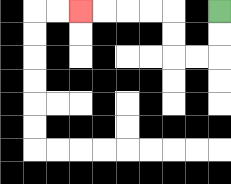{'start': '[9, 0]', 'end': '[3, 0]', 'path_directions': 'D,D,L,L,U,U,L,L,L,L', 'path_coordinates': '[[9, 0], [9, 1], [9, 2], [8, 2], [7, 2], [7, 1], [7, 0], [6, 0], [5, 0], [4, 0], [3, 0]]'}